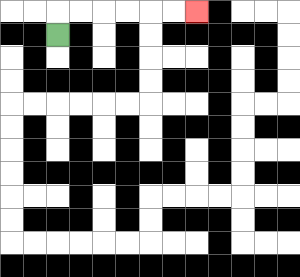{'start': '[2, 1]', 'end': '[8, 0]', 'path_directions': 'U,R,R,R,R,R,R', 'path_coordinates': '[[2, 1], [2, 0], [3, 0], [4, 0], [5, 0], [6, 0], [7, 0], [8, 0]]'}